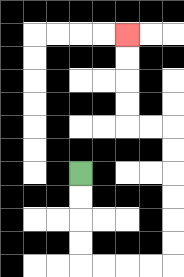{'start': '[3, 7]', 'end': '[5, 1]', 'path_directions': 'D,D,D,D,R,R,R,R,U,U,U,U,U,U,L,L,U,U,U,U', 'path_coordinates': '[[3, 7], [3, 8], [3, 9], [3, 10], [3, 11], [4, 11], [5, 11], [6, 11], [7, 11], [7, 10], [7, 9], [7, 8], [7, 7], [7, 6], [7, 5], [6, 5], [5, 5], [5, 4], [5, 3], [5, 2], [5, 1]]'}